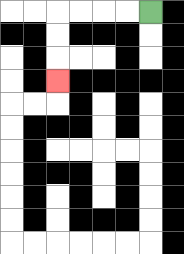{'start': '[6, 0]', 'end': '[2, 3]', 'path_directions': 'L,L,L,L,D,D,D', 'path_coordinates': '[[6, 0], [5, 0], [4, 0], [3, 0], [2, 0], [2, 1], [2, 2], [2, 3]]'}